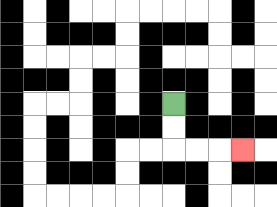{'start': '[7, 4]', 'end': '[10, 6]', 'path_directions': 'D,D,R,R,R', 'path_coordinates': '[[7, 4], [7, 5], [7, 6], [8, 6], [9, 6], [10, 6]]'}